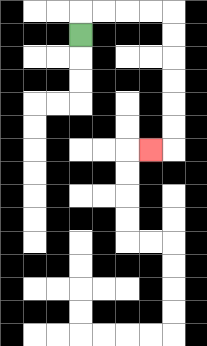{'start': '[3, 1]', 'end': '[6, 6]', 'path_directions': 'U,R,R,R,R,D,D,D,D,D,D,L', 'path_coordinates': '[[3, 1], [3, 0], [4, 0], [5, 0], [6, 0], [7, 0], [7, 1], [7, 2], [7, 3], [7, 4], [7, 5], [7, 6], [6, 6]]'}